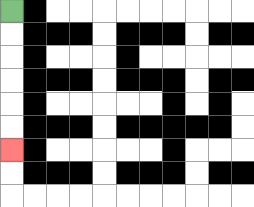{'start': '[0, 0]', 'end': '[0, 6]', 'path_directions': 'D,D,D,D,D,D', 'path_coordinates': '[[0, 0], [0, 1], [0, 2], [0, 3], [0, 4], [0, 5], [0, 6]]'}